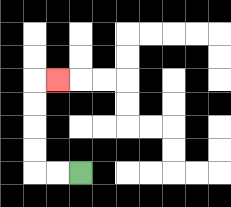{'start': '[3, 7]', 'end': '[2, 3]', 'path_directions': 'L,L,U,U,U,U,R', 'path_coordinates': '[[3, 7], [2, 7], [1, 7], [1, 6], [1, 5], [1, 4], [1, 3], [2, 3]]'}